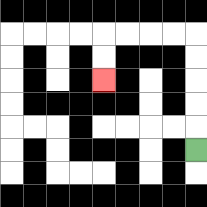{'start': '[8, 6]', 'end': '[4, 3]', 'path_directions': 'U,U,U,U,U,L,L,L,L,D,D', 'path_coordinates': '[[8, 6], [8, 5], [8, 4], [8, 3], [8, 2], [8, 1], [7, 1], [6, 1], [5, 1], [4, 1], [4, 2], [4, 3]]'}